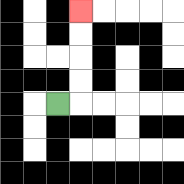{'start': '[2, 4]', 'end': '[3, 0]', 'path_directions': 'R,U,U,U,U', 'path_coordinates': '[[2, 4], [3, 4], [3, 3], [3, 2], [3, 1], [3, 0]]'}